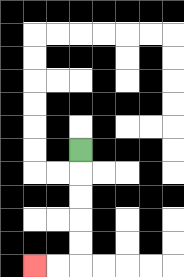{'start': '[3, 6]', 'end': '[1, 11]', 'path_directions': 'D,D,D,D,D,L,L', 'path_coordinates': '[[3, 6], [3, 7], [3, 8], [3, 9], [3, 10], [3, 11], [2, 11], [1, 11]]'}